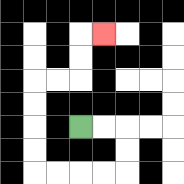{'start': '[3, 5]', 'end': '[4, 1]', 'path_directions': 'R,R,D,D,L,L,L,L,U,U,U,U,R,R,U,U,R', 'path_coordinates': '[[3, 5], [4, 5], [5, 5], [5, 6], [5, 7], [4, 7], [3, 7], [2, 7], [1, 7], [1, 6], [1, 5], [1, 4], [1, 3], [2, 3], [3, 3], [3, 2], [3, 1], [4, 1]]'}